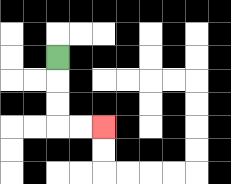{'start': '[2, 2]', 'end': '[4, 5]', 'path_directions': 'D,D,D,R,R', 'path_coordinates': '[[2, 2], [2, 3], [2, 4], [2, 5], [3, 5], [4, 5]]'}